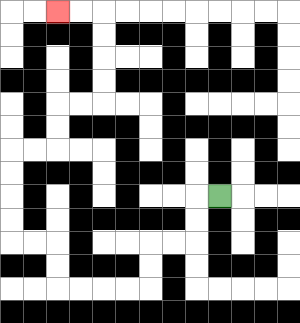{'start': '[9, 8]', 'end': '[2, 0]', 'path_directions': 'L,D,D,L,L,D,D,L,L,L,L,U,U,L,L,U,U,U,U,R,R,U,U,R,R,U,U,U,U,L,L', 'path_coordinates': '[[9, 8], [8, 8], [8, 9], [8, 10], [7, 10], [6, 10], [6, 11], [6, 12], [5, 12], [4, 12], [3, 12], [2, 12], [2, 11], [2, 10], [1, 10], [0, 10], [0, 9], [0, 8], [0, 7], [0, 6], [1, 6], [2, 6], [2, 5], [2, 4], [3, 4], [4, 4], [4, 3], [4, 2], [4, 1], [4, 0], [3, 0], [2, 0]]'}